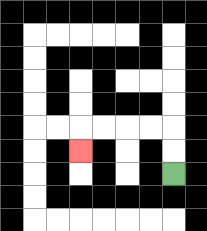{'start': '[7, 7]', 'end': '[3, 6]', 'path_directions': 'U,U,L,L,L,L,D', 'path_coordinates': '[[7, 7], [7, 6], [7, 5], [6, 5], [5, 5], [4, 5], [3, 5], [3, 6]]'}